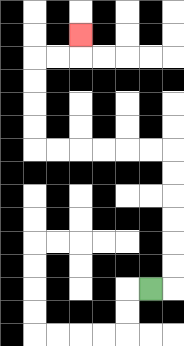{'start': '[6, 12]', 'end': '[3, 1]', 'path_directions': 'R,U,U,U,U,U,U,L,L,L,L,L,L,U,U,U,U,R,R,U', 'path_coordinates': '[[6, 12], [7, 12], [7, 11], [7, 10], [7, 9], [7, 8], [7, 7], [7, 6], [6, 6], [5, 6], [4, 6], [3, 6], [2, 6], [1, 6], [1, 5], [1, 4], [1, 3], [1, 2], [2, 2], [3, 2], [3, 1]]'}